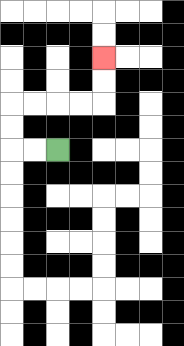{'start': '[2, 6]', 'end': '[4, 2]', 'path_directions': 'L,L,U,U,R,R,R,R,U,U', 'path_coordinates': '[[2, 6], [1, 6], [0, 6], [0, 5], [0, 4], [1, 4], [2, 4], [3, 4], [4, 4], [4, 3], [4, 2]]'}